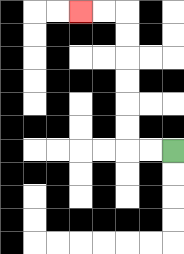{'start': '[7, 6]', 'end': '[3, 0]', 'path_directions': 'L,L,U,U,U,U,U,U,L,L', 'path_coordinates': '[[7, 6], [6, 6], [5, 6], [5, 5], [5, 4], [5, 3], [5, 2], [5, 1], [5, 0], [4, 0], [3, 0]]'}